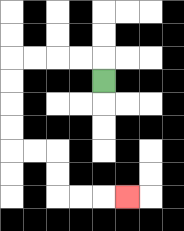{'start': '[4, 3]', 'end': '[5, 8]', 'path_directions': 'U,L,L,L,L,D,D,D,D,R,R,D,D,R,R,R', 'path_coordinates': '[[4, 3], [4, 2], [3, 2], [2, 2], [1, 2], [0, 2], [0, 3], [0, 4], [0, 5], [0, 6], [1, 6], [2, 6], [2, 7], [2, 8], [3, 8], [4, 8], [5, 8]]'}